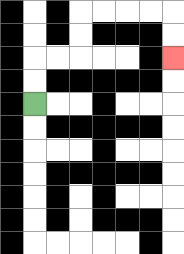{'start': '[1, 4]', 'end': '[7, 2]', 'path_directions': 'U,U,R,R,U,U,R,R,R,R,D,D', 'path_coordinates': '[[1, 4], [1, 3], [1, 2], [2, 2], [3, 2], [3, 1], [3, 0], [4, 0], [5, 0], [6, 0], [7, 0], [7, 1], [7, 2]]'}